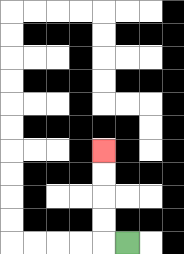{'start': '[5, 10]', 'end': '[4, 6]', 'path_directions': 'L,U,U,U,U', 'path_coordinates': '[[5, 10], [4, 10], [4, 9], [4, 8], [4, 7], [4, 6]]'}